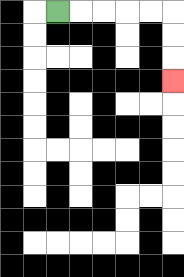{'start': '[2, 0]', 'end': '[7, 3]', 'path_directions': 'R,R,R,R,R,D,D,D', 'path_coordinates': '[[2, 0], [3, 0], [4, 0], [5, 0], [6, 0], [7, 0], [7, 1], [7, 2], [7, 3]]'}